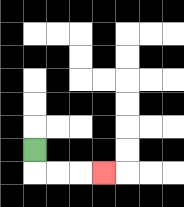{'start': '[1, 6]', 'end': '[4, 7]', 'path_directions': 'D,R,R,R', 'path_coordinates': '[[1, 6], [1, 7], [2, 7], [3, 7], [4, 7]]'}